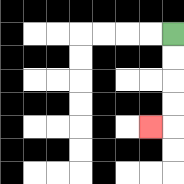{'start': '[7, 1]', 'end': '[6, 5]', 'path_directions': 'D,D,D,D,L', 'path_coordinates': '[[7, 1], [7, 2], [7, 3], [7, 4], [7, 5], [6, 5]]'}